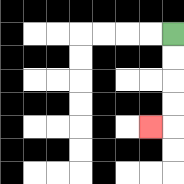{'start': '[7, 1]', 'end': '[6, 5]', 'path_directions': 'D,D,D,D,L', 'path_coordinates': '[[7, 1], [7, 2], [7, 3], [7, 4], [7, 5], [6, 5]]'}